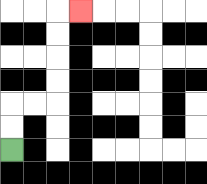{'start': '[0, 6]', 'end': '[3, 0]', 'path_directions': 'U,U,R,R,U,U,U,U,R', 'path_coordinates': '[[0, 6], [0, 5], [0, 4], [1, 4], [2, 4], [2, 3], [2, 2], [2, 1], [2, 0], [3, 0]]'}